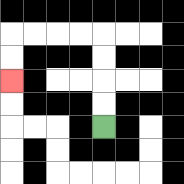{'start': '[4, 5]', 'end': '[0, 3]', 'path_directions': 'U,U,U,U,L,L,L,L,D,D', 'path_coordinates': '[[4, 5], [4, 4], [4, 3], [4, 2], [4, 1], [3, 1], [2, 1], [1, 1], [0, 1], [0, 2], [0, 3]]'}